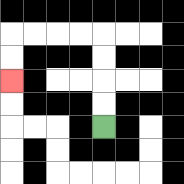{'start': '[4, 5]', 'end': '[0, 3]', 'path_directions': 'U,U,U,U,L,L,L,L,D,D', 'path_coordinates': '[[4, 5], [4, 4], [4, 3], [4, 2], [4, 1], [3, 1], [2, 1], [1, 1], [0, 1], [0, 2], [0, 3]]'}